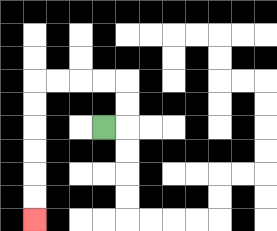{'start': '[4, 5]', 'end': '[1, 9]', 'path_directions': 'R,U,U,L,L,L,L,D,D,D,D,D,D', 'path_coordinates': '[[4, 5], [5, 5], [5, 4], [5, 3], [4, 3], [3, 3], [2, 3], [1, 3], [1, 4], [1, 5], [1, 6], [1, 7], [1, 8], [1, 9]]'}